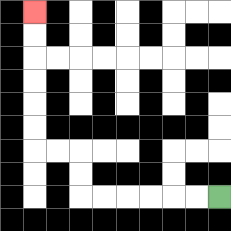{'start': '[9, 8]', 'end': '[1, 0]', 'path_directions': 'L,L,L,L,L,L,U,U,L,L,U,U,U,U,U,U', 'path_coordinates': '[[9, 8], [8, 8], [7, 8], [6, 8], [5, 8], [4, 8], [3, 8], [3, 7], [3, 6], [2, 6], [1, 6], [1, 5], [1, 4], [1, 3], [1, 2], [1, 1], [1, 0]]'}